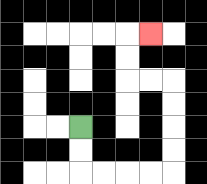{'start': '[3, 5]', 'end': '[6, 1]', 'path_directions': 'D,D,R,R,R,R,U,U,U,U,L,L,U,U,R', 'path_coordinates': '[[3, 5], [3, 6], [3, 7], [4, 7], [5, 7], [6, 7], [7, 7], [7, 6], [7, 5], [7, 4], [7, 3], [6, 3], [5, 3], [5, 2], [5, 1], [6, 1]]'}